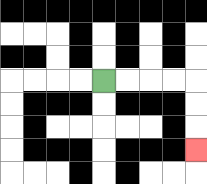{'start': '[4, 3]', 'end': '[8, 6]', 'path_directions': 'R,R,R,R,D,D,D', 'path_coordinates': '[[4, 3], [5, 3], [6, 3], [7, 3], [8, 3], [8, 4], [8, 5], [8, 6]]'}